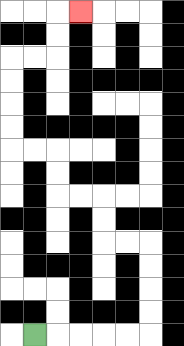{'start': '[1, 14]', 'end': '[3, 0]', 'path_directions': 'R,R,R,R,R,U,U,U,U,L,L,U,U,L,L,U,U,L,L,U,U,U,U,R,R,U,U,R', 'path_coordinates': '[[1, 14], [2, 14], [3, 14], [4, 14], [5, 14], [6, 14], [6, 13], [6, 12], [6, 11], [6, 10], [5, 10], [4, 10], [4, 9], [4, 8], [3, 8], [2, 8], [2, 7], [2, 6], [1, 6], [0, 6], [0, 5], [0, 4], [0, 3], [0, 2], [1, 2], [2, 2], [2, 1], [2, 0], [3, 0]]'}